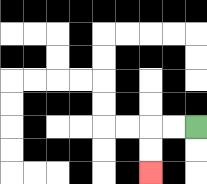{'start': '[8, 5]', 'end': '[6, 7]', 'path_directions': 'L,L,D,D', 'path_coordinates': '[[8, 5], [7, 5], [6, 5], [6, 6], [6, 7]]'}